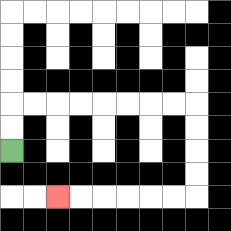{'start': '[0, 6]', 'end': '[2, 8]', 'path_directions': 'U,U,R,R,R,R,R,R,R,R,D,D,D,D,L,L,L,L,L,L', 'path_coordinates': '[[0, 6], [0, 5], [0, 4], [1, 4], [2, 4], [3, 4], [4, 4], [5, 4], [6, 4], [7, 4], [8, 4], [8, 5], [8, 6], [8, 7], [8, 8], [7, 8], [6, 8], [5, 8], [4, 8], [3, 8], [2, 8]]'}